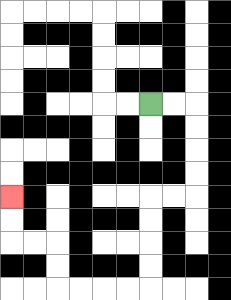{'start': '[6, 4]', 'end': '[0, 8]', 'path_directions': 'R,R,D,D,D,D,L,L,D,D,D,D,L,L,L,L,U,U,L,L,U,U', 'path_coordinates': '[[6, 4], [7, 4], [8, 4], [8, 5], [8, 6], [8, 7], [8, 8], [7, 8], [6, 8], [6, 9], [6, 10], [6, 11], [6, 12], [5, 12], [4, 12], [3, 12], [2, 12], [2, 11], [2, 10], [1, 10], [0, 10], [0, 9], [0, 8]]'}